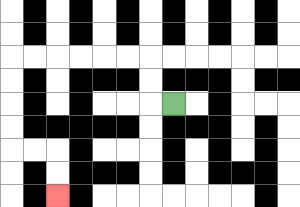{'start': '[7, 4]', 'end': '[2, 8]', 'path_directions': 'L,U,U,L,L,L,L,L,L,D,D,D,D,R,R,D,D', 'path_coordinates': '[[7, 4], [6, 4], [6, 3], [6, 2], [5, 2], [4, 2], [3, 2], [2, 2], [1, 2], [0, 2], [0, 3], [0, 4], [0, 5], [0, 6], [1, 6], [2, 6], [2, 7], [2, 8]]'}